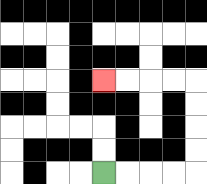{'start': '[4, 7]', 'end': '[4, 3]', 'path_directions': 'R,R,R,R,U,U,U,U,L,L,L,L', 'path_coordinates': '[[4, 7], [5, 7], [6, 7], [7, 7], [8, 7], [8, 6], [8, 5], [8, 4], [8, 3], [7, 3], [6, 3], [5, 3], [4, 3]]'}